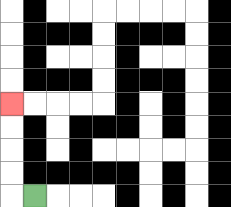{'start': '[1, 8]', 'end': '[0, 4]', 'path_directions': 'L,U,U,U,U', 'path_coordinates': '[[1, 8], [0, 8], [0, 7], [0, 6], [0, 5], [0, 4]]'}